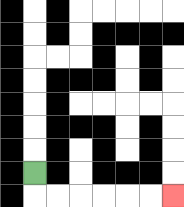{'start': '[1, 7]', 'end': '[7, 8]', 'path_directions': 'D,R,R,R,R,R,R', 'path_coordinates': '[[1, 7], [1, 8], [2, 8], [3, 8], [4, 8], [5, 8], [6, 8], [7, 8]]'}